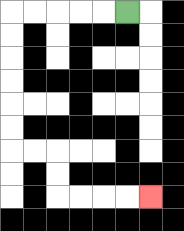{'start': '[5, 0]', 'end': '[6, 8]', 'path_directions': 'L,L,L,L,L,D,D,D,D,D,D,R,R,D,D,R,R,R,R', 'path_coordinates': '[[5, 0], [4, 0], [3, 0], [2, 0], [1, 0], [0, 0], [0, 1], [0, 2], [0, 3], [0, 4], [0, 5], [0, 6], [1, 6], [2, 6], [2, 7], [2, 8], [3, 8], [4, 8], [5, 8], [6, 8]]'}